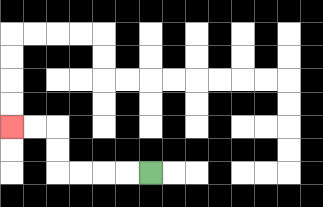{'start': '[6, 7]', 'end': '[0, 5]', 'path_directions': 'L,L,L,L,U,U,L,L', 'path_coordinates': '[[6, 7], [5, 7], [4, 7], [3, 7], [2, 7], [2, 6], [2, 5], [1, 5], [0, 5]]'}